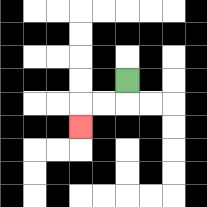{'start': '[5, 3]', 'end': '[3, 5]', 'path_directions': 'D,L,L,D', 'path_coordinates': '[[5, 3], [5, 4], [4, 4], [3, 4], [3, 5]]'}